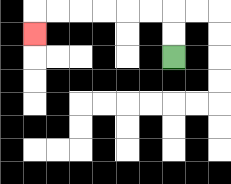{'start': '[7, 2]', 'end': '[1, 1]', 'path_directions': 'U,U,L,L,L,L,L,L,D', 'path_coordinates': '[[7, 2], [7, 1], [7, 0], [6, 0], [5, 0], [4, 0], [3, 0], [2, 0], [1, 0], [1, 1]]'}